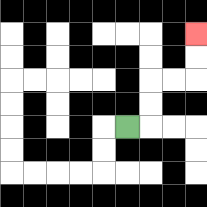{'start': '[5, 5]', 'end': '[8, 1]', 'path_directions': 'R,U,U,R,R,U,U', 'path_coordinates': '[[5, 5], [6, 5], [6, 4], [6, 3], [7, 3], [8, 3], [8, 2], [8, 1]]'}